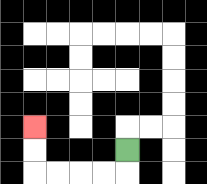{'start': '[5, 6]', 'end': '[1, 5]', 'path_directions': 'D,L,L,L,L,U,U', 'path_coordinates': '[[5, 6], [5, 7], [4, 7], [3, 7], [2, 7], [1, 7], [1, 6], [1, 5]]'}